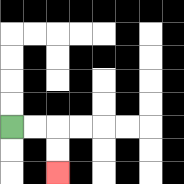{'start': '[0, 5]', 'end': '[2, 7]', 'path_directions': 'R,R,D,D', 'path_coordinates': '[[0, 5], [1, 5], [2, 5], [2, 6], [2, 7]]'}